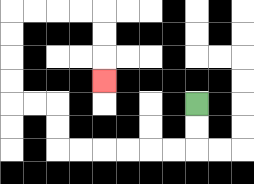{'start': '[8, 4]', 'end': '[4, 3]', 'path_directions': 'D,D,L,L,L,L,L,L,U,U,L,L,U,U,U,U,R,R,R,R,D,D,D', 'path_coordinates': '[[8, 4], [8, 5], [8, 6], [7, 6], [6, 6], [5, 6], [4, 6], [3, 6], [2, 6], [2, 5], [2, 4], [1, 4], [0, 4], [0, 3], [0, 2], [0, 1], [0, 0], [1, 0], [2, 0], [3, 0], [4, 0], [4, 1], [4, 2], [4, 3]]'}